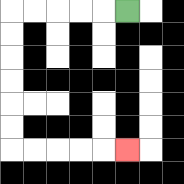{'start': '[5, 0]', 'end': '[5, 6]', 'path_directions': 'L,L,L,L,L,D,D,D,D,D,D,R,R,R,R,R', 'path_coordinates': '[[5, 0], [4, 0], [3, 0], [2, 0], [1, 0], [0, 0], [0, 1], [0, 2], [0, 3], [0, 4], [0, 5], [0, 6], [1, 6], [2, 6], [3, 6], [4, 6], [5, 6]]'}